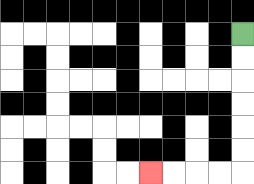{'start': '[10, 1]', 'end': '[6, 7]', 'path_directions': 'D,D,D,D,D,D,L,L,L,L', 'path_coordinates': '[[10, 1], [10, 2], [10, 3], [10, 4], [10, 5], [10, 6], [10, 7], [9, 7], [8, 7], [7, 7], [6, 7]]'}